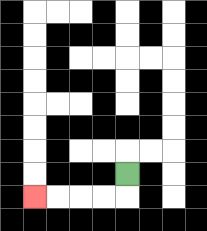{'start': '[5, 7]', 'end': '[1, 8]', 'path_directions': 'D,L,L,L,L', 'path_coordinates': '[[5, 7], [5, 8], [4, 8], [3, 8], [2, 8], [1, 8]]'}